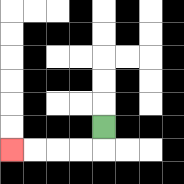{'start': '[4, 5]', 'end': '[0, 6]', 'path_directions': 'D,L,L,L,L', 'path_coordinates': '[[4, 5], [4, 6], [3, 6], [2, 6], [1, 6], [0, 6]]'}